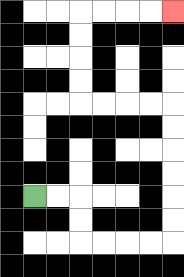{'start': '[1, 8]', 'end': '[7, 0]', 'path_directions': 'R,R,D,D,R,R,R,R,U,U,U,U,U,U,L,L,L,L,U,U,U,U,R,R,R,R', 'path_coordinates': '[[1, 8], [2, 8], [3, 8], [3, 9], [3, 10], [4, 10], [5, 10], [6, 10], [7, 10], [7, 9], [7, 8], [7, 7], [7, 6], [7, 5], [7, 4], [6, 4], [5, 4], [4, 4], [3, 4], [3, 3], [3, 2], [3, 1], [3, 0], [4, 0], [5, 0], [6, 0], [7, 0]]'}